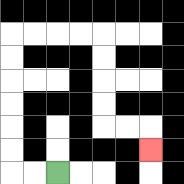{'start': '[2, 7]', 'end': '[6, 6]', 'path_directions': 'L,L,U,U,U,U,U,U,R,R,R,R,D,D,D,D,R,R,D', 'path_coordinates': '[[2, 7], [1, 7], [0, 7], [0, 6], [0, 5], [0, 4], [0, 3], [0, 2], [0, 1], [1, 1], [2, 1], [3, 1], [4, 1], [4, 2], [4, 3], [4, 4], [4, 5], [5, 5], [6, 5], [6, 6]]'}